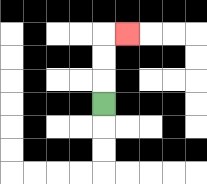{'start': '[4, 4]', 'end': '[5, 1]', 'path_directions': 'U,U,U,R', 'path_coordinates': '[[4, 4], [4, 3], [4, 2], [4, 1], [5, 1]]'}